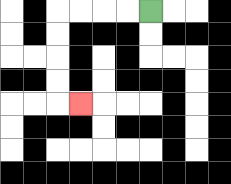{'start': '[6, 0]', 'end': '[3, 4]', 'path_directions': 'L,L,L,L,D,D,D,D,R', 'path_coordinates': '[[6, 0], [5, 0], [4, 0], [3, 0], [2, 0], [2, 1], [2, 2], [2, 3], [2, 4], [3, 4]]'}